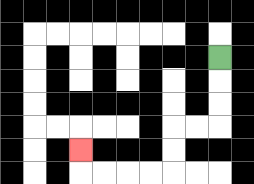{'start': '[9, 2]', 'end': '[3, 6]', 'path_directions': 'D,D,D,L,L,D,D,L,L,L,L,U', 'path_coordinates': '[[9, 2], [9, 3], [9, 4], [9, 5], [8, 5], [7, 5], [7, 6], [7, 7], [6, 7], [5, 7], [4, 7], [3, 7], [3, 6]]'}